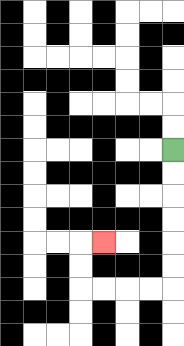{'start': '[7, 6]', 'end': '[4, 10]', 'path_directions': 'D,D,D,D,D,D,L,L,L,L,U,U,R', 'path_coordinates': '[[7, 6], [7, 7], [7, 8], [7, 9], [7, 10], [7, 11], [7, 12], [6, 12], [5, 12], [4, 12], [3, 12], [3, 11], [3, 10], [4, 10]]'}